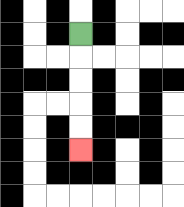{'start': '[3, 1]', 'end': '[3, 6]', 'path_directions': 'D,D,D,D,D', 'path_coordinates': '[[3, 1], [3, 2], [3, 3], [3, 4], [3, 5], [3, 6]]'}